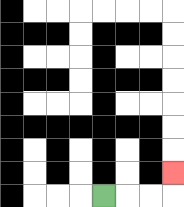{'start': '[4, 8]', 'end': '[7, 7]', 'path_directions': 'R,R,R,U', 'path_coordinates': '[[4, 8], [5, 8], [6, 8], [7, 8], [7, 7]]'}